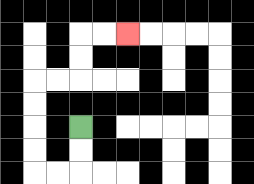{'start': '[3, 5]', 'end': '[5, 1]', 'path_directions': 'D,D,L,L,U,U,U,U,R,R,U,U,R,R', 'path_coordinates': '[[3, 5], [3, 6], [3, 7], [2, 7], [1, 7], [1, 6], [1, 5], [1, 4], [1, 3], [2, 3], [3, 3], [3, 2], [3, 1], [4, 1], [5, 1]]'}